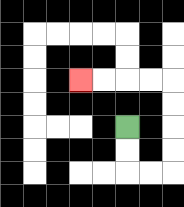{'start': '[5, 5]', 'end': '[3, 3]', 'path_directions': 'D,D,R,R,U,U,U,U,L,L,L,L', 'path_coordinates': '[[5, 5], [5, 6], [5, 7], [6, 7], [7, 7], [7, 6], [7, 5], [7, 4], [7, 3], [6, 3], [5, 3], [4, 3], [3, 3]]'}